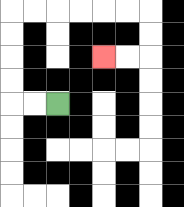{'start': '[2, 4]', 'end': '[4, 2]', 'path_directions': 'L,L,U,U,U,U,R,R,R,R,R,R,D,D,L,L', 'path_coordinates': '[[2, 4], [1, 4], [0, 4], [0, 3], [0, 2], [0, 1], [0, 0], [1, 0], [2, 0], [3, 0], [4, 0], [5, 0], [6, 0], [6, 1], [6, 2], [5, 2], [4, 2]]'}